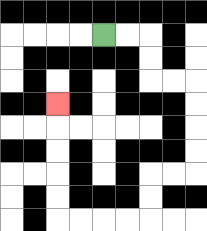{'start': '[4, 1]', 'end': '[2, 4]', 'path_directions': 'R,R,D,D,R,R,D,D,D,D,L,L,D,D,L,L,L,L,U,U,U,U,U', 'path_coordinates': '[[4, 1], [5, 1], [6, 1], [6, 2], [6, 3], [7, 3], [8, 3], [8, 4], [8, 5], [8, 6], [8, 7], [7, 7], [6, 7], [6, 8], [6, 9], [5, 9], [4, 9], [3, 9], [2, 9], [2, 8], [2, 7], [2, 6], [2, 5], [2, 4]]'}